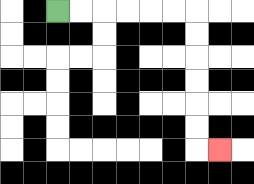{'start': '[2, 0]', 'end': '[9, 6]', 'path_directions': 'R,R,R,R,R,R,D,D,D,D,D,D,R', 'path_coordinates': '[[2, 0], [3, 0], [4, 0], [5, 0], [6, 0], [7, 0], [8, 0], [8, 1], [8, 2], [8, 3], [8, 4], [8, 5], [8, 6], [9, 6]]'}